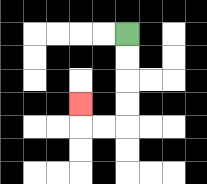{'start': '[5, 1]', 'end': '[3, 4]', 'path_directions': 'D,D,D,D,L,L,U', 'path_coordinates': '[[5, 1], [5, 2], [5, 3], [5, 4], [5, 5], [4, 5], [3, 5], [3, 4]]'}